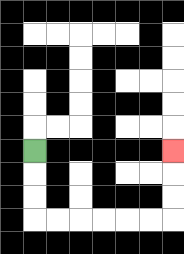{'start': '[1, 6]', 'end': '[7, 6]', 'path_directions': 'D,D,D,R,R,R,R,R,R,U,U,U', 'path_coordinates': '[[1, 6], [1, 7], [1, 8], [1, 9], [2, 9], [3, 9], [4, 9], [5, 9], [6, 9], [7, 9], [7, 8], [7, 7], [7, 6]]'}